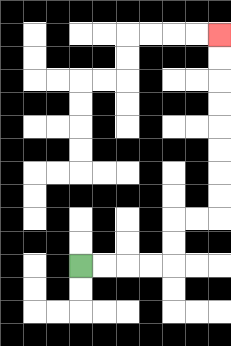{'start': '[3, 11]', 'end': '[9, 1]', 'path_directions': 'R,R,R,R,U,U,R,R,U,U,U,U,U,U,U,U', 'path_coordinates': '[[3, 11], [4, 11], [5, 11], [6, 11], [7, 11], [7, 10], [7, 9], [8, 9], [9, 9], [9, 8], [9, 7], [9, 6], [9, 5], [9, 4], [9, 3], [9, 2], [9, 1]]'}